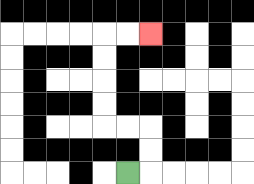{'start': '[5, 7]', 'end': '[6, 1]', 'path_directions': 'R,U,U,L,L,U,U,U,U,R,R', 'path_coordinates': '[[5, 7], [6, 7], [6, 6], [6, 5], [5, 5], [4, 5], [4, 4], [4, 3], [4, 2], [4, 1], [5, 1], [6, 1]]'}